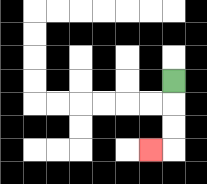{'start': '[7, 3]', 'end': '[6, 6]', 'path_directions': 'D,D,D,L', 'path_coordinates': '[[7, 3], [7, 4], [7, 5], [7, 6], [6, 6]]'}